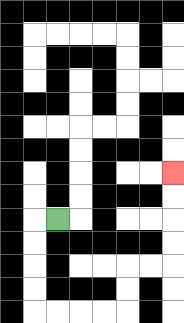{'start': '[2, 9]', 'end': '[7, 7]', 'path_directions': 'L,D,D,D,D,R,R,R,R,U,U,R,R,U,U,U,U', 'path_coordinates': '[[2, 9], [1, 9], [1, 10], [1, 11], [1, 12], [1, 13], [2, 13], [3, 13], [4, 13], [5, 13], [5, 12], [5, 11], [6, 11], [7, 11], [7, 10], [7, 9], [7, 8], [7, 7]]'}